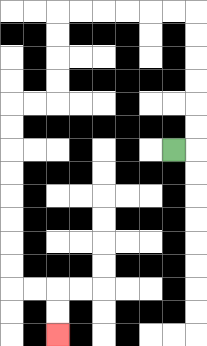{'start': '[7, 6]', 'end': '[2, 14]', 'path_directions': 'R,U,U,U,U,U,U,L,L,L,L,L,L,D,D,D,D,L,L,D,D,D,D,D,D,D,D,R,R,D,D', 'path_coordinates': '[[7, 6], [8, 6], [8, 5], [8, 4], [8, 3], [8, 2], [8, 1], [8, 0], [7, 0], [6, 0], [5, 0], [4, 0], [3, 0], [2, 0], [2, 1], [2, 2], [2, 3], [2, 4], [1, 4], [0, 4], [0, 5], [0, 6], [0, 7], [0, 8], [0, 9], [0, 10], [0, 11], [0, 12], [1, 12], [2, 12], [2, 13], [2, 14]]'}